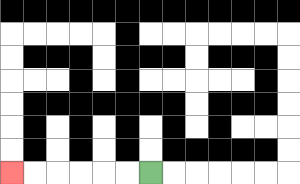{'start': '[6, 7]', 'end': '[0, 7]', 'path_directions': 'L,L,L,L,L,L', 'path_coordinates': '[[6, 7], [5, 7], [4, 7], [3, 7], [2, 7], [1, 7], [0, 7]]'}